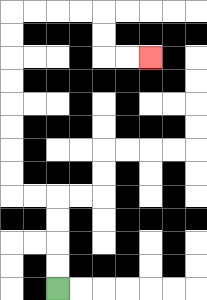{'start': '[2, 12]', 'end': '[6, 2]', 'path_directions': 'U,U,U,U,L,L,U,U,U,U,U,U,U,U,R,R,R,R,D,D,R,R', 'path_coordinates': '[[2, 12], [2, 11], [2, 10], [2, 9], [2, 8], [1, 8], [0, 8], [0, 7], [0, 6], [0, 5], [0, 4], [0, 3], [0, 2], [0, 1], [0, 0], [1, 0], [2, 0], [3, 0], [4, 0], [4, 1], [4, 2], [5, 2], [6, 2]]'}